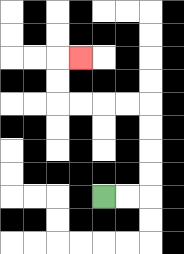{'start': '[4, 8]', 'end': '[3, 2]', 'path_directions': 'R,R,U,U,U,U,L,L,L,L,U,U,R', 'path_coordinates': '[[4, 8], [5, 8], [6, 8], [6, 7], [6, 6], [6, 5], [6, 4], [5, 4], [4, 4], [3, 4], [2, 4], [2, 3], [2, 2], [3, 2]]'}